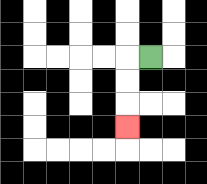{'start': '[6, 2]', 'end': '[5, 5]', 'path_directions': 'L,D,D,D', 'path_coordinates': '[[6, 2], [5, 2], [5, 3], [5, 4], [5, 5]]'}